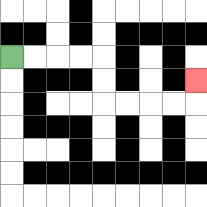{'start': '[0, 2]', 'end': '[8, 3]', 'path_directions': 'R,R,R,R,D,D,R,R,R,R,U', 'path_coordinates': '[[0, 2], [1, 2], [2, 2], [3, 2], [4, 2], [4, 3], [4, 4], [5, 4], [6, 4], [7, 4], [8, 4], [8, 3]]'}